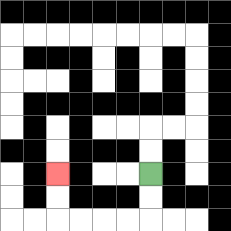{'start': '[6, 7]', 'end': '[2, 7]', 'path_directions': 'D,D,L,L,L,L,U,U', 'path_coordinates': '[[6, 7], [6, 8], [6, 9], [5, 9], [4, 9], [3, 9], [2, 9], [2, 8], [2, 7]]'}